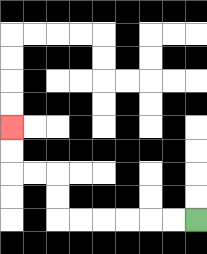{'start': '[8, 9]', 'end': '[0, 5]', 'path_directions': 'L,L,L,L,L,L,U,U,L,L,U,U', 'path_coordinates': '[[8, 9], [7, 9], [6, 9], [5, 9], [4, 9], [3, 9], [2, 9], [2, 8], [2, 7], [1, 7], [0, 7], [0, 6], [0, 5]]'}